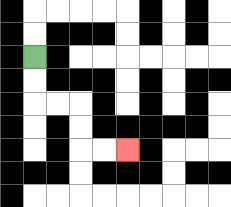{'start': '[1, 2]', 'end': '[5, 6]', 'path_directions': 'D,D,R,R,D,D,R,R', 'path_coordinates': '[[1, 2], [1, 3], [1, 4], [2, 4], [3, 4], [3, 5], [3, 6], [4, 6], [5, 6]]'}